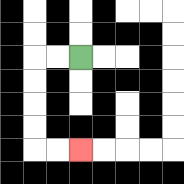{'start': '[3, 2]', 'end': '[3, 6]', 'path_directions': 'L,L,D,D,D,D,R,R', 'path_coordinates': '[[3, 2], [2, 2], [1, 2], [1, 3], [1, 4], [1, 5], [1, 6], [2, 6], [3, 6]]'}